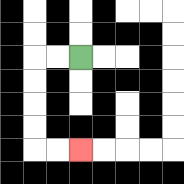{'start': '[3, 2]', 'end': '[3, 6]', 'path_directions': 'L,L,D,D,D,D,R,R', 'path_coordinates': '[[3, 2], [2, 2], [1, 2], [1, 3], [1, 4], [1, 5], [1, 6], [2, 6], [3, 6]]'}